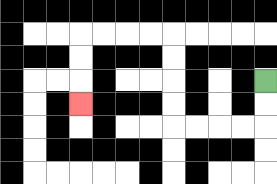{'start': '[11, 3]', 'end': '[3, 4]', 'path_directions': 'D,D,L,L,L,L,U,U,U,U,L,L,L,L,D,D,D', 'path_coordinates': '[[11, 3], [11, 4], [11, 5], [10, 5], [9, 5], [8, 5], [7, 5], [7, 4], [7, 3], [7, 2], [7, 1], [6, 1], [5, 1], [4, 1], [3, 1], [3, 2], [3, 3], [3, 4]]'}